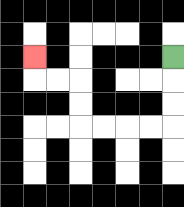{'start': '[7, 2]', 'end': '[1, 2]', 'path_directions': 'D,D,D,L,L,L,L,U,U,L,L,U', 'path_coordinates': '[[7, 2], [7, 3], [7, 4], [7, 5], [6, 5], [5, 5], [4, 5], [3, 5], [3, 4], [3, 3], [2, 3], [1, 3], [1, 2]]'}